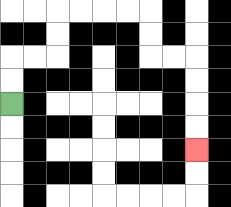{'start': '[0, 4]', 'end': '[8, 6]', 'path_directions': 'U,U,R,R,U,U,R,R,R,R,D,D,R,R,D,D,D,D', 'path_coordinates': '[[0, 4], [0, 3], [0, 2], [1, 2], [2, 2], [2, 1], [2, 0], [3, 0], [4, 0], [5, 0], [6, 0], [6, 1], [6, 2], [7, 2], [8, 2], [8, 3], [8, 4], [8, 5], [8, 6]]'}